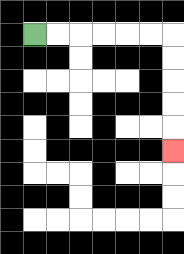{'start': '[1, 1]', 'end': '[7, 6]', 'path_directions': 'R,R,R,R,R,R,D,D,D,D,D', 'path_coordinates': '[[1, 1], [2, 1], [3, 1], [4, 1], [5, 1], [6, 1], [7, 1], [7, 2], [7, 3], [7, 4], [7, 5], [7, 6]]'}